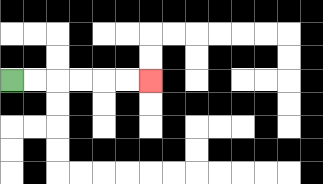{'start': '[0, 3]', 'end': '[6, 3]', 'path_directions': 'R,R,R,R,R,R', 'path_coordinates': '[[0, 3], [1, 3], [2, 3], [3, 3], [4, 3], [5, 3], [6, 3]]'}